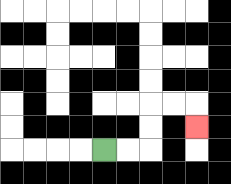{'start': '[4, 6]', 'end': '[8, 5]', 'path_directions': 'R,R,U,U,R,R,D', 'path_coordinates': '[[4, 6], [5, 6], [6, 6], [6, 5], [6, 4], [7, 4], [8, 4], [8, 5]]'}